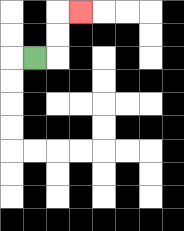{'start': '[1, 2]', 'end': '[3, 0]', 'path_directions': 'R,U,U,R', 'path_coordinates': '[[1, 2], [2, 2], [2, 1], [2, 0], [3, 0]]'}